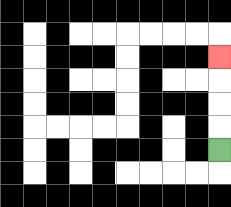{'start': '[9, 6]', 'end': '[9, 2]', 'path_directions': 'U,U,U,U', 'path_coordinates': '[[9, 6], [9, 5], [9, 4], [9, 3], [9, 2]]'}